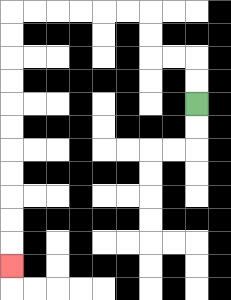{'start': '[8, 4]', 'end': '[0, 11]', 'path_directions': 'U,U,L,L,U,U,L,L,L,L,L,L,D,D,D,D,D,D,D,D,D,D,D', 'path_coordinates': '[[8, 4], [8, 3], [8, 2], [7, 2], [6, 2], [6, 1], [6, 0], [5, 0], [4, 0], [3, 0], [2, 0], [1, 0], [0, 0], [0, 1], [0, 2], [0, 3], [0, 4], [0, 5], [0, 6], [0, 7], [0, 8], [0, 9], [0, 10], [0, 11]]'}